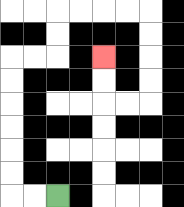{'start': '[2, 8]', 'end': '[4, 2]', 'path_directions': 'L,L,U,U,U,U,U,U,R,R,U,U,R,R,R,R,D,D,D,D,L,L,U,U', 'path_coordinates': '[[2, 8], [1, 8], [0, 8], [0, 7], [0, 6], [0, 5], [0, 4], [0, 3], [0, 2], [1, 2], [2, 2], [2, 1], [2, 0], [3, 0], [4, 0], [5, 0], [6, 0], [6, 1], [6, 2], [6, 3], [6, 4], [5, 4], [4, 4], [4, 3], [4, 2]]'}